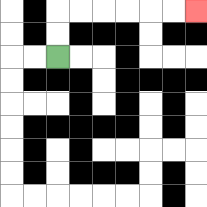{'start': '[2, 2]', 'end': '[8, 0]', 'path_directions': 'U,U,R,R,R,R,R,R', 'path_coordinates': '[[2, 2], [2, 1], [2, 0], [3, 0], [4, 0], [5, 0], [6, 0], [7, 0], [8, 0]]'}